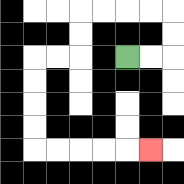{'start': '[5, 2]', 'end': '[6, 6]', 'path_directions': 'R,R,U,U,L,L,L,L,D,D,L,L,D,D,D,D,R,R,R,R,R', 'path_coordinates': '[[5, 2], [6, 2], [7, 2], [7, 1], [7, 0], [6, 0], [5, 0], [4, 0], [3, 0], [3, 1], [3, 2], [2, 2], [1, 2], [1, 3], [1, 4], [1, 5], [1, 6], [2, 6], [3, 6], [4, 6], [5, 6], [6, 6]]'}